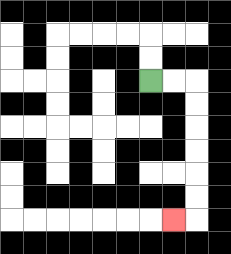{'start': '[6, 3]', 'end': '[7, 9]', 'path_directions': 'R,R,D,D,D,D,D,D,L', 'path_coordinates': '[[6, 3], [7, 3], [8, 3], [8, 4], [8, 5], [8, 6], [8, 7], [8, 8], [8, 9], [7, 9]]'}